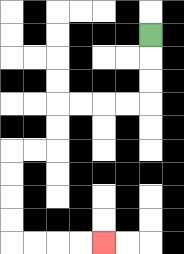{'start': '[6, 1]', 'end': '[4, 10]', 'path_directions': 'D,D,D,L,L,L,L,D,D,L,L,D,D,D,D,R,R,R,R', 'path_coordinates': '[[6, 1], [6, 2], [6, 3], [6, 4], [5, 4], [4, 4], [3, 4], [2, 4], [2, 5], [2, 6], [1, 6], [0, 6], [0, 7], [0, 8], [0, 9], [0, 10], [1, 10], [2, 10], [3, 10], [4, 10]]'}